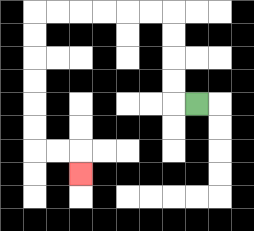{'start': '[8, 4]', 'end': '[3, 7]', 'path_directions': 'L,U,U,U,U,L,L,L,L,L,L,D,D,D,D,D,D,R,R,D', 'path_coordinates': '[[8, 4], [7, 4], [7, 3], [7, 2], [7, 1], [7, 0], [6, 0], [5, 0], [4, 0], [3, 0], [2, 0], [1, 0], [1, 1], [1, 2], [1, 3], [1, 4], [1, 5], [1, 6], [2, 6], [3, 6], [3, 7]]'}